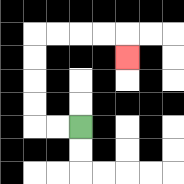{'start': '[3, 5]', 'end': '[5, 2]', 'path_directions': 'L,L,U,U,U,U,R,R,R,R,D', 'path_coordinates': '[[3, 5], [2, 5], [1, 5], [1, 4], [1, 3], [1, 2], [1, 1], [2, 1], [3, 1], [4, 1], [5, 1], [5, 2]]'}